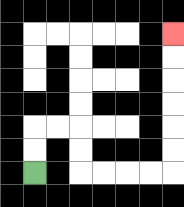{'start': '[1, 7]', 'end': '[7, 1]', 'path_directions': 'U,U,R,R,D,D,R,R,R,R,U,U,U,U,U,U', 'path_coordinates': '[[1, 7], [1, 6], [1, 5], [2, 5], [3, 5], [3, 6], [3, 7], [4, 7], [5, 7], [6, 7], [7, 7], [7, 6], [7, 5], [7, 4], [7, 3], [7, 2], [7, 1]]'}